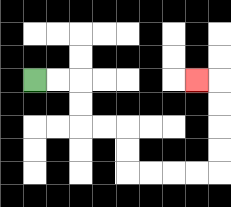{'start': '[1, 3]', 'end': '[8, 3]', 'path_directions': 'R,R,D,D,R,R,D,D,R,R,R,R,U,U,U,U,L', 'path_coordinates': '[[1, 3], [2, 3], [3, 3], [3, 4], [3, 5], [4, 5], [5, 5], [5, 6], [5, 7], [6, 7], [7, 7], [8, 7], [9, 7], [9, 6], [9, 5], [9, 4], [9, 3], [8, 3]]'}